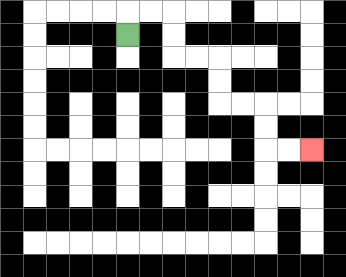{'start': '[5, 1]', 'end': '[13, 6]', 'path_directions': 'U,R,R,D,D,R,R,D,D,R,R,D,D,R,R', 'path_coordinates': '[[5, 1], [5, 0], [6, 0], [7, 0], [7, 1], [7, 2], [8, 2], [9, 2], [9, 3], [9, 4], [10, 4], [11, 4], [11, 5], [11, 6], [12, 6], [13, 6]]'}